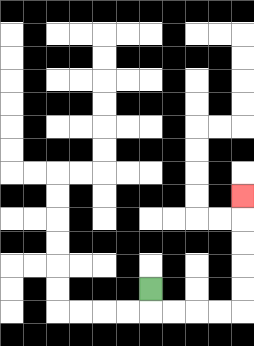{'start': '[6, 12]', 'end': '[10, 8]', 'path_directions': 'D,R,R,R,R,U,U,U,U,U', 'path_coordinates': '[[6, 12], [6, 13], [7, 13], [8, 13], [9, 13], [10, 13], [10, 12], [10, 11], [10, 10], [10, 9], [10, 8]]'}